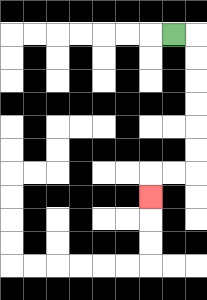{'start': '[7, 1]', 'end': '[6, 8]', 'path_directions': 'R,D,D,D,D,D,D,L,L,D', 'path_coordinates': '[[7, 1], [8, 1], [8, 2], [8, 3], [8, 4], [8, 5], [8, 6], [8, 7], [7, 7], [6, 7], [6, 8]]'}